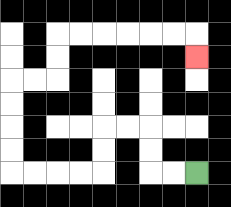{'start': '[8, 7]', 'end': '[8, 2]', 'path_directions': 'L,L,U,U,L,L,D,D,L,L,L,L,U,U,U,U,R,R,U,U,R,R,R,R,R,R,D', 'path_coordinates': '[[8, 7], [7, 7], [6, 7], [6, 6], [6, 5], [5, 5], [4, 5], [4, 6], [4, 7], [3, 7], [2, 7], [1, 7], [0, 7], [0, 6], [0, 5], [0, 4], [0, 3], [1, 3], [2, 3], [2, 2], [2, 1], [3, 1], [4, 1], [5, 1], [6, 1], [7, 1], [8, 1], [8, 2]]'}